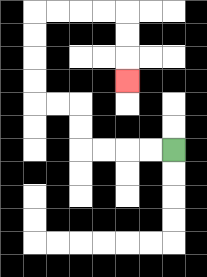{'start': '[7, 6]', 'end': '[5, 3]', 'path_directions': 'L,L,L,L,U,U,L,L,U,U,U,U,R,R,R,R,D,D,D', 'path_coordinates': '[[7, 6], [6, 6], [5, 6], [4, 6], [3, 6], [3, 5], [3, 4], [2, 4], [1, 4], [1, 3], [1, 2], [1, 1], [1, 0], [2, 0], [3, 0], [4, 0], [5, 0], [5, 1], [5, 2], [5, 3]]'}